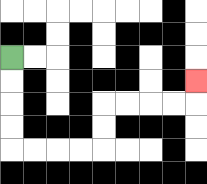{'start': '[0, 2]', 'end': '[8, 3]', 'path_directions': 'D,D,D,D,R,R,R,R,U,U,R,R,R,R,U', 'path_coordinates': '[[0, 2], [0, 3], [0, 4], [0, 5], [0, 6], [1, 6], [2, 6], [3, 6], [4, 6], [4, 5], [4, 4], [5, 4], [6, 4], [7, 4], [8, 4], [8, 3]]'}